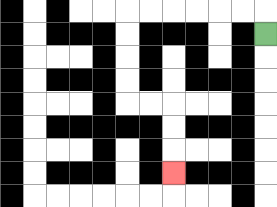{'start': '[11, 1]', 'end': '[7, 7]', 'path_directions': 'U,L,L,L,L,L,L,D,D,D,D,R,R,D,D,D', 'path_coordinates': '[[11, 1], [11, 0], [10, 0], [9, 0], [8, 0], [7, 0], [6, 0], [5, 0], [5, 1], [5, 2], [5, 3], [5, 4], [6, 4], [7, 4], [7, 5], [7, 6], [7, 7]]'}